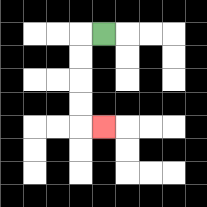{'start': '[4, 1]', 'end': '[4, 5]', 'path_directions': 'L,D,D,D,D,R', 'path_coordinates': '[[4, 1], [3, 1], [3, 2], [3, 3], [3, 4], [3, 5], [4, 5]]'}